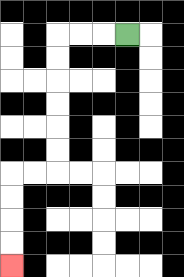{'start': '[5, 1]', 'end': '[0, 11]', 'path_directions': 'L,L,L,D,D,D,D,D,D,L,L,D,D,D,D', 'path_coordinates': '[[5, 1], [4, 1], [3, 1], [2, 1], [2, 2], [2, 3], [2, 4], [2, 5], [2, 6], [2, 7], [1, 7], [0, 7], [0, 8], [0, 9], [0, 10], [0, 11]]'}